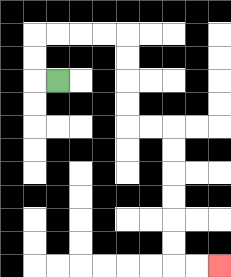{'start': '[2, 3]', 'end': '[9, 11]', 'path_directions': 'L,U,U,R,R,R,R,D,D,D,D,R,R,D,D,D,D,D,D,R,R', 'path_coordinates': '[[2, 3], [1, 3], [1, 2], [1, 1], [2, 1], [3, 1], [4, 1], [5, 1], [5, 2], [5, 3], [5, 4], [5, 5], [6, 5], [7, 5], [7, 6], [7, 7], [7, 8], [7, 9], [7, 10], [7, 11], [8, 11], [9, 11]]'}